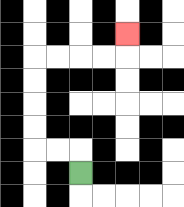{'start': '[3, 7]', 'end': '[5, 1]', 'path_directions': 'U,L,L,U,U,U,U,R,R,R,R,U', 'path_coordinates': '[[3, 7], [3, 6], [2, 6], [1, 6], [1, 5], [1, 4], [1, 3], [1, 2], [2, 2], [3, 2], [4, 2], [5, 2], [5, 1]]'}